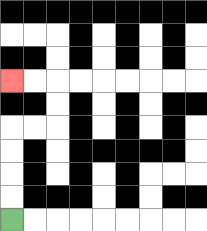{'start': '[0, 9]', 'end': '[0, 3]', 'path_directions': 'U,U,U,U,R,R,U,U,L,L', 'path_coordinates': '[[0, 9], [0, 8], [0, 7], [0, 6], [0, 5], [1, 5], [2, 5], [2, 4], [2, 3], [1, 3], [0, 3]]'}